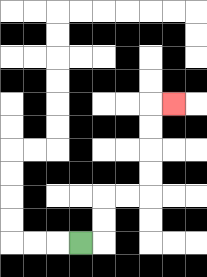{'start': '[3, 10]', 'end': '[7, 4]', 'path_directions': 'R,U,U,R,R,U,U,U,U,R', 'path_coordinates': '[[3, 10], [4, 10], [4, 9], [4, 8], [5, 8], [6, 8], [6, 7], [6, 6], [6, 5], [6, 4], [7, 4]]'}